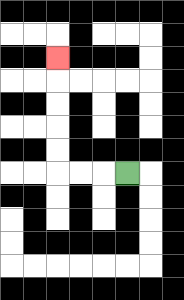{'start': '[5, 7]', 'end': '[2, 2]', 'path_directions': 'L,L,L,U,U,U,U,U', 'path_coordinates': '[[5, 7], [4, 7], [3, 7], [2, 7], [2, 6], [2, 5], [2, 4], [2, 3], [2, 2]]'}